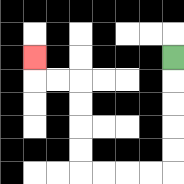{'start': '[7, 2]', 'end': '[1, 2]', 'path_directions': 'D,D,D,D,D,L,L,L,L,U,U,U,U,L,L,U', 'path_coordinates': '[[7, 2], [7, 3], [7, 4], [7, 5], [7, 6], [7, 7], [6, 7], [5, 7], [4, 7], [3, 7], [3, 6], [3, 5], [3, 4], [3, 3], [2, 3], [1, 3], [1, 2]]'}